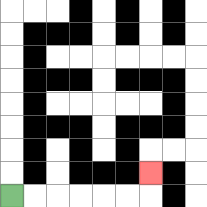{'start': '[0, 8]', 'end': '[6, 7]', 'path_directions': 'R,R,R,R,R,R,U', 'path_coordinates': '[[0, 8], [1, 8], [2, 8], [3, 8], [4, 8], [5, 8], [6, 8], [6, 7]]'}